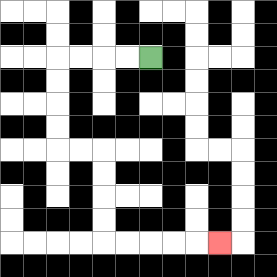{'start': '[6, 2]', 'end': '[9, 10]', 'path_directions': 'L,L,L,L,D,D,D,D,R,R,D,D,D,D,R,R,R,R,R', 'path_coordinates': '[[6, 2], [5, 2], [4, 2], [3, 2], [2, 2], [2, 3], [2, 4], [2, 5], [2, 6], [3, 6], [4, 6], [4, 7], [4, 8], [4, 9], [4, 10], [5, 10], [6, 10], [7, 10], [8, 10], [9, 10]]'}